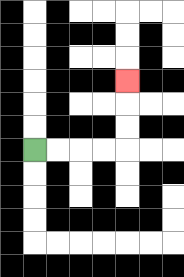{'start': '[1, 6]', 'end': '[5, 3]', 'path_directions': 'R,R,R,R,U,U,U', 'path_coordinates': '[[1, 6], [2, 6], [3, 6], [4, 6], [5, 6], [5, 5], [5, 4], [5, 3]]'}